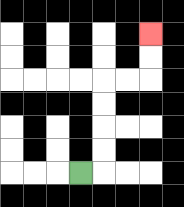{'start': '[3, 7]', 'end': '[6, 1]', 'path_directions': 'R,U,U,U,U,R,R,U,U', 'path_coordinates': '[[3, 7], [4, 7], [4, 6], [4, 5], [4, 4], [4, 3], [5, 3], [6, 3], [6, 2], [6, 1]]'}